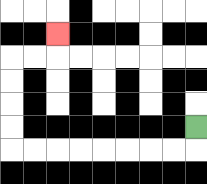{'start': '[8, 5]', 'end': '[2, 1]', 'path_directions': 'D,L,L,L,L,L,L,L,L,U,U,U,U,R,R,U', 'path_coordinates': '[[8, 5], [8, 6], [7, 6], [6, 6], [5, 6], [4, 6], [3, 6], [2, 6], [1, 6], [0, 6], [0, 5], [0, 4], [0, 3], [0, 2], [1, 2], [2, 2], [2, 1]]'}